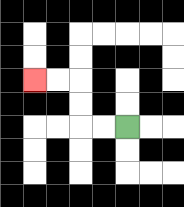{'start': '[5, 5]', 'end': '[1, 3]', 'path_directions': 'L,L,U,U,L,L', 'path_coordinates': '[[5, 5], [4, 5], [3, 5], [3, 4], [3, 3], [2, 3], [1, 3]]'}